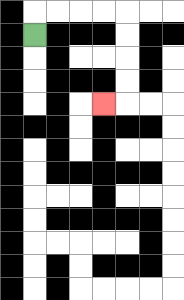{'start': '[1, 1]', 'end': '[4, 4]', 'path_directions': 'U,R,R,R,R,D,D,D,D,L', 'path_coordinates': '[[1, 1], [1, 0], [2, 0], [3, 0], [4, 0], [5, 0], [5, 1], [5, 2], [5, 3], [5, 4], [4, 4]]'}